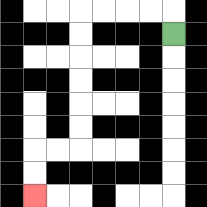{'start': '[7, 1]', 'end': '[1, 8]', 'path_directions': 'U,L,L,L,L,D,D,D,D,D,D,L,L,D,D', 'path_coordinates': '[[7, 1], [7, 0], [6, 0], [5, 0], [4, 0], [3, 0], [3, 1], [3, 2], [3, 3], [3, 4], [3, 5], [3, 6], [2, 6], [1, 6], [1, 7], [1, 8]]'}